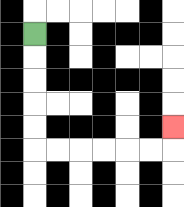{'start': '[1, 1]', 'end': '[7, 5]', 'path_directions': 'D,D,D,D,D,R,R,R,R,R,R,U', 'path_coordinates': '[[1, 1], [1, 2], [1, 3], [1, 4], [1, 5], [1, 6], [2, 6], [3, 6], [4, 6], [5, 6], [6, 6], [7, 6], [7, 5]]'}